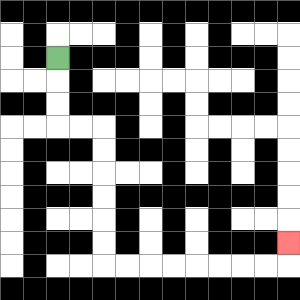{'start': '[2, 2]', 'end': '[12, 10]', 'path_directions': 'D,D,D,R,R,D,D,D,D,D,D,R,R,R,R,R,R,R,R,U', 'path_coordinates': '[[2, 2], [2, 3], [2, 4], [2, 5], [3, 5], [4, 5], [4, 6], [4, 7], [4, 8], [4, 9], [4, 10], [4, 11], [5, 11], [6, 11], [7, 11], [8, 11], [9, 11], [10, 11], [11, 11], [12, 11], [12, 10]]'}